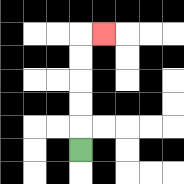{'start': '[3, 6]', 'end': '[4, 1]', 'path_directions': 'U,U,U,U,U,R', 'path_coordinates': '[[3, 6], [3, 5], [3, 4], [3, 3], [3, 2], [3, 1], [4, 1]]'}